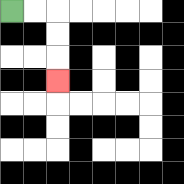{'start': '[0, 0]', 'end': '[2, 3]', 'path_directions': 'R,R,D,D,D', 'path_coordinates': '[[0, 0], [1, 0], [2, 0], [2, 1], [2, 2], [2, 3]]'}